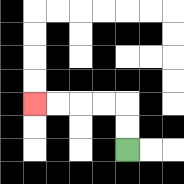{'start': '[5, 6]', 'end': '[1, 4]', 'path_directions': 'U,U,L,L,L,L', 'path_coordinates': '[[5, 6], [5, 5], [5, 4], [4, 4], [3, 4], [2, 4], [1, 4]]'}